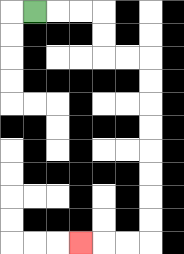{'start': '[1, 0]', 'end': '[3, 10]', 'path_directions': 'R,R,R,D,D,R,R,D,D,D,D,D,D,D,D,L,L,L', 'path_coordinates': '[[1, 0], [2, 0], [3, 0], [4, 0], [4, 1], [4, 2], [5, 2], [6, 2], [6, 3], [6, 4], [6, 5], [6, 6], [6, 7], [6, 8], [6, 9], [6, 10], [5, 10], [4, 10], [3, 10]]'}